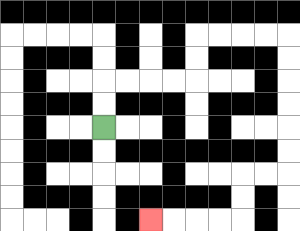{'start': '[4, 5]', 'end': '[6, 9]', 'path_directions': 'U,U,R,R,R,R,U,U,R,R,R,R,D,D,D,D,D,D,L,L,D,D,L,L,L,L', 'path_coordinates': '[[4, 5], [4, 4], [4, 3], [5, 3], [6, 3], [7, 3], [8, 3], [8, 2], [8, 1], [9, 1], [10, 1], [11, 1], [12, 1], [12, 2], [12, 3], [12, 4], [12, 5], [12, 6], [12, 7], [11, 7], [10, 7], [10, 8], [10, 9], [9, 9], [8, 9], [7, 9], [6, 9]]'}